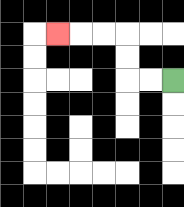{'start': '[7, 3]', 'end': '[2, 1]', 'path_directions': 'L,L,U,U,L,L,L', 'path_coordinates': '[[7, 3], [6, 3], [5, 3], [5, 2], [5, 1], [4, 1], [3, 1], [2, 1]]'}